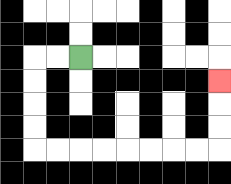{'start': '[3, 2]', 'end': '[9, 3]', 'path_directions': 'L,L,D,D,D,D,R,R,R,R,R,R,R,R,U,U,U', 'path_coordinates': '[[3, 2], [2, 2], [1, 2], [1, 3], [1, 4], [1, 5], [1, 6], [2, 6], [3, 6], [4, 6], [5, 6], [6, 6], [7, 6], [8, 6], [9, 6], [9, 5], [9, 4], [9, 3]]'}